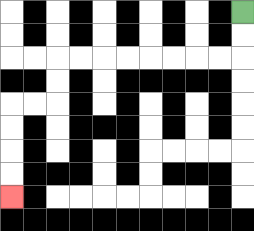{'start': '[10, 0]', 'end': '[0, 8]', 'path_directions': 'D,D,L,L,L,L,L,L,L,L,D,D,L,L,D,D,D,D', 'path_coordinates': '[[10, 0], [10, 1], [10, 2], [9, 2], [8, 2], [7, 2], [6, 2], [5, 2], [4, 2], [3, 2], [2, 2], [2, 3], [2, 4], [1, 4], [0, 4], [0, 5], [0, 6], [0, 7], [0, 8]]'}